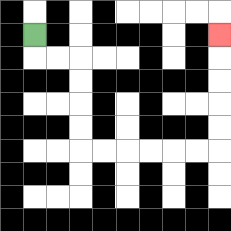{'start': '[1, 1]', 'end': '[9, 1]', 'path_directions': 'D,R,R,D,D,D,D,R,R,R,R,R,R,U,U,U,U,U', 'path_coordinates': '[[1, 1], [1, 2], [2, 2], [3, 2], [3, 3], [3, 4], [3, 5], [3, 6], [4, 6], [5, 6], [6, 6], [7, 6], [8, 6], [9, 6], [9, 5], [9, 4], [9, 3], [9, 2], [9, 1]]'}